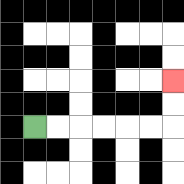{'start': '[1, 5]', 'end': '[7, 3]', 'path_directions': 'R,R,R,R,R,R,U,U', 'path_coordinates': '[[1, 5], [2, 5], [3, 5], [4, 5], [5, 5], [6, 5], [7, 5], [7, 4], [7, 3]]'}